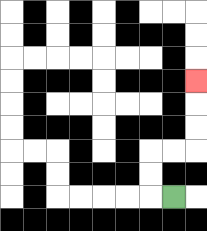{'start': '[7, 8]', 'end': '[8, 3]', 'path_directions': 'L,U,U,R,R,U,U,U', 'path_coordinates': '[[7, 8], [6, 8], [6, 7], [6, 6], [7, 6], [8, 6], [8, 5], [8, 4], [8, 3]]'}